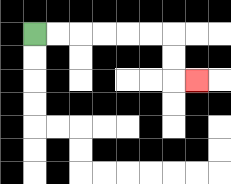{'start': '[1, 1]', 'end': '[8, 3]', 'path_directions': 'R,R,R,R,R,R,D,D,R', 'path_coordinates': '[[1, 1], [2, 1], [3, 1], [4, 1], [5, 1], [6, 1], [7, 1], [7, 2], [7, 3], [8, 3]]'}